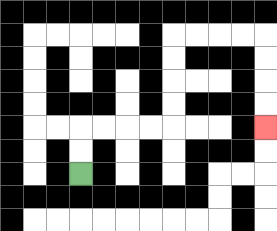{'start': '[3, 7]', 'end': '[11, 5]', 'path_directions': 'U,U,R,R,R,R,U,U,U,U,R,R,R,R,D,D,D,D', 'path_coordinates': '[[3, 7], [3, 6], [3, 5], [4, 5], [5, 5], [6, 5], [7, 5], [7, 4], [7, 3], [7, 2], [7, 1], [8, 1], [9, 1], [10, 1], [11, 1], [11, 2], [11, 3], [11, 4], [11, 5]]'}